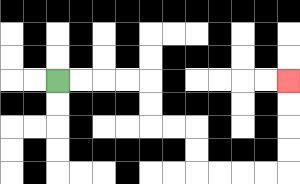{'start': '[2, 3]', 'end': '[12, 3]', 'path_directions': 'R,R,R,R,D,D,R,R,D,D,R,R,R,R,U,U,U,U', 'path_coordinates': '[[2, 3], [3, 3], [4, 3], [5, 3], [6, 3], [6, 4], [6, 5], [7, 5], [8, 5], [8, 6], [8, 7], [9, 7], [10, 7], [11, 7], [12, 7], [12, 6], [12, 5], [12, 4], [12, 3]]'}